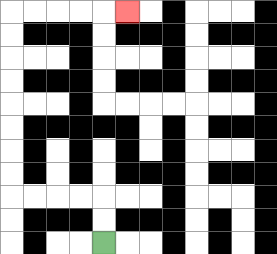{'start': '[4, 10]', 'end': '[5, 0]', 'path_directions': 'U,U,L,L,L,L,U,U,U,U,U,U,U,U,R,R,R,R,R', 'path_coordinates': '[[4, 10], [4, 9], [4, 8], [3, 8], [2, 8], [1, 8], [0, 8], [0, 7], [0, 6], [0, 5], [0, 4], [0, 3], [0, 2], [0, 1], [0, 0], [1, 0], [2, 0], [3, 0], [4, 0], [5, 0]]'}